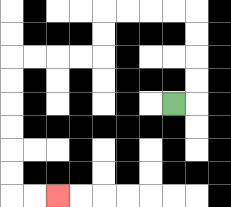{'start': '[7, 4]', 'end': '[2, 8]', 'path_directions': 'R,U,U,U,U,L,L,L,L,D,D,L,L,L,L,D,D,D,D,D,D,R,R', 'path_coordinates': '[[7, 4], [8, 4], [8, 3], [8, 2], [8, 1], [8, 0], [7, 0], [6, 0], [5, 0], [4, 0], [4, 1], [4, 2], [3, 2], [2, 2], [1, 2], [0, 2], [0, 3], [0, 4], [0, 5], [0, 6], [0, 7], [0, 8], [1, 8], [2, 8]]'}